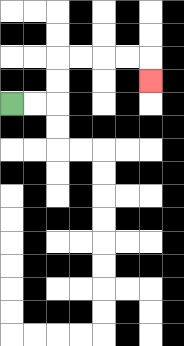{'start': '[0, 4]', 'end': '[6, 3]', 'path_directions': 'R,R,U,U,R,R,R,R,D', 'path_coordinates': '[[0, 4], [1, 4], [2, 4], [2, 3], [2, 2], [3, 2], [4, 2], [5, 2], [6, 2], [6, 3]]'}